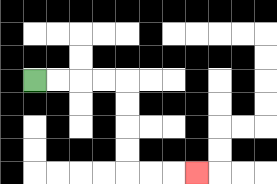{'start': '[1, 3]', 'end': '[8, 7]', 'path_directions': 'R,R,R,R,D,D,D,D,R,R,R', 'path_coordinates': '[[1, 3], [2, 3], [3, 3], [4, 3], [5, 3], [5, 4], [5, 5], [5, 6], [5, 7], [6, 7], [7, 7], [8, 7]]'}